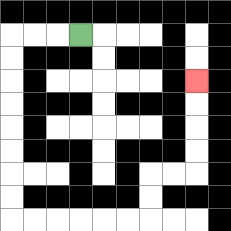{'start': '[3, 1]', 'end': '[8, 3]', 'path_directions': 'L,L,L,D,D,D,D,D,D,D,D,R,R,R,R,R,R,U,U,R,R,U,U,U,U', 'path_coordinates': '[[3, 1], [2, 1], [1, 1], [0, 1], [0, 2], [0, 3], [0, 4], [0, 5], [0, 6], [0, 7], [0, 8], [0, 9], [1, 9], [2, 9], [3, 9], [4, 9], [5, 9], [6, 9], [6, 8], [6, 7], [7, 7], [8, 7], [8, 6], [8, 5], [8, 4], [8, 3]]'}